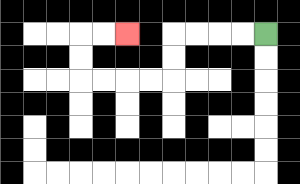{'start': '[11, 1]', 'end': '[5, 1]', 'path_directions': 'L,L,L,L,D,D,L,L,L,L,U,U,R,R', 'path_coordinates': '[[11, 1], [10, 1], [9, 1], [8, 1], [7, 1], [7, 2], [7, 3], [6, 3], [5, 3], [4, 3], [3, 3], [3, 2], [3, 1], [4, 1], [5, 1]]'}